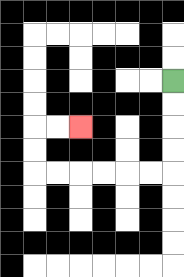{'start': '[7, 3]', 'end': '[3, 5]', 'path_directions': 'D,D,D,D,L,L,L,L,L,L,U,U,R,R', 'path_coordinates': '[[7, 3], [7, 4], [7, 5], [7, 6], [7, 7], [6, 7], [5, 7], [4, 7], [3, 7], [2, 7], [1, 7], [1, 6], [1, 5], [2, 5], [3, 5]]'}